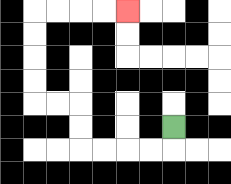{'start': '[7, 5]', 'end': '[5, 0]', 'path_directions': 'D,L,L,L,L,U,U,L,L,U,U,U,U,R,R,R,R', 'path_coordinates': '[[7, 5], [7, 6], [6, 6], [5, 6], [4, 6], [3, 6], [3, 5], [3, 4], [2, 4], [1, 4], [1, 3], [1, 2], [1, 1], [1, 0], [2, 0], [3, 0], [4, 0], [5, 0]]'}